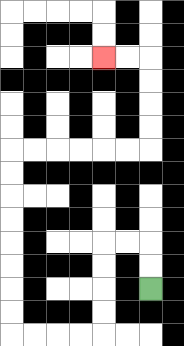{'start': '[6, 12]', 'end': '[4, 2]', 'path_directions': 'U,U,L,L,D,D,D,D,L,L,L,L,U,U,U,U,U,U,U,U,R,R,R,R,R,R,U,U,U,U,L,L', 'path_coordinates': '[[6, 12], [6, 11], [6, 10], [5, 10], [4, 10], [4, 11], [4, 12], [4, 13], [4, 14], [3, 14], [2, 14], [1, 14], [0, 14], [0, 13], [0, 12], [0, 11], [0, 10], [0, 9], [0, 8], [0, 7], [0, 6], [1, 6], [2, 6], [3, 6], [4, 6], [5, 6], [6, 6], [6, 5], [6, 4], [6, 3], [6, 2], [5, 2], [4, 2]]'}